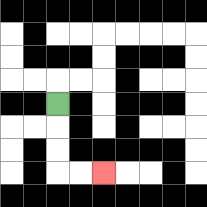{'start': '[2, 4]', 'end': '[4, 7]', 'path_directions': 'D,D,D,R,R', 'path_coordinates': '[[2, 4], [2, 5], [2, 6], [2, 7], [3, 7], [4, 7]]'}